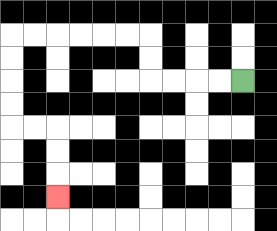{'start': '[10, 3]', 'end': '[2, 8]', 'path_directions': 'L,L,L,L,U,U,L,L,L,L,L,L,D,D,D,D,R,R,D,D,D', 'path_coordinates': '[[10, 3], [9, 3], [8, 3], [7, 3], [6, 3], [6, 2], [6, 1], [5, 1], [4, 1], [3, 1], [2, 1], [1, 1], [0, 1], [0, 2], [0, 3], [0, 4], [0, 5], [1, 5], [2, 5], [2, 6], [2, 7], [2, 8]]'}